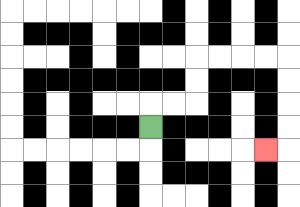{'start': '[6, 5]', 'end': '[11, 6]', 'path_directions': 'U,R,R,U,U,R,R,R,R,D,D,D,D,L', 'path_coordinates': '[[6, 5], [6, 4], [7, 4], [8, 4], [8, 3], [8, 2], [9, 2], [10, 2], [11, 2], [12, 2], [12, 3], [12, 4], [12, 5], [12, 6], [11, 6]]'}